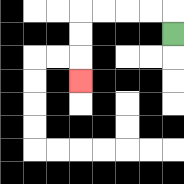{'start': '[7, 1]', 'end': '[3, 3]', 'path_directions': 'U,L,L,L,L,D,D,D', 'path_coordinates': '[[7, 1], [7, 0], [6, 0], [5, 0], [4, 0], [3, 0], [3, 1], [3, 2], [3, 3]]'}